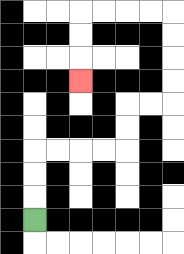{'start': '[1, 9]', 'end': '[3, 3]', 'path_directions': 'U,U,U,R,R,R,R,U,U,R,R,U,U,U,U,L,L,L,L,D,D,D', 'path_coordinates': '[[1, 9], [1, 8], [1, 7], [1, 6], [2, 6], [3, 6], [4, 6], [5, 6], [5, 5], [5, 4], [6, 4], [7, 4], [7, 3], [7, 2], [7, 1], [7, 0], [6, 0], [5, 0], [4, 0], [3, 0], [3, 1], [3, 2], [3, 3]]'}